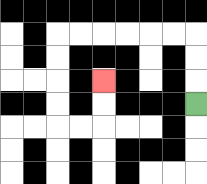{'start': '[8, 4]', 'end': '[4, 3]', 'path_directions': 'U,U,U,L,L,L,L,L,L,D,D,D,D,R,R,U,U', 'path_coordinates': '[[8, 4], [8, 3], [8, 2], [8, 1], [7, 1], [6, 1], [5, 1], [4, 1], [3, 1], [2, 1], [2, 2], [2, 3], [2, 4], [2, 5], [3, 5], [4, 5], [4, 4], [4, 3]]'}